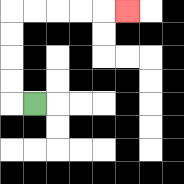{'start': '[1, 4]', 'end': '[5, 0]', 'path_directions': 'L,U,U,U,U,R,R,R,R,R', 'path_coordinates': '[[1, 4], [0, 4], [0, 3], [0, 2], [0, 1], [0, 0], [1, 0], [2, 0], [3, 0], [4, 0], [5, 0]]'}